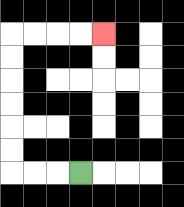{'start': '[3, 7]', 'end': '[4, 1]', 'path_directions': 'L,L,L,U,U,U,U,U,U,R,R,R,R', 'path_coordinates': '[[3, 7], [2, 7], [1, 7], [0, 7], [0, 6], [0, 5], [0, 4], [0, 3], [0, 2], [0, 1], [1, 1], [2, 1], [3, 1], [4, 1]]'}